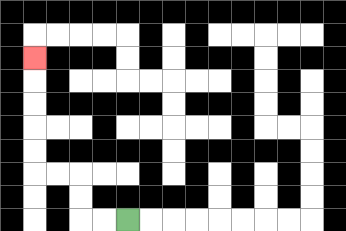{'start': '[5, 9]', 'end': '[1, 2]', 'path_directions': 'L,L,U,U,L,L,U,U,U,U,U', 'path_coordinates': '[[5, 9], [4, 9], [3, 9], [3, 8], [3, 7], [2, 7], [1, 7], [1, 6], [1, 5], [1, 4], [1, 3], [1, 2]]'}